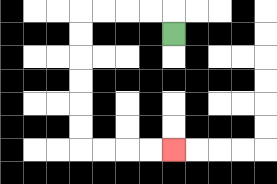{'start': '[7, 1]', 'end': '[7, 6]', 'path_directions': 'U,L,L,L,L,D,D,D,D,D,D,R,R,R,R', 'path_coordinates': '[[7, 1], [7, 0], [6, 0], [5, 0], [4, 0], [3, 0], [3, 1], [3, 2], [3, 3], [3, 4], [3, 5], [3, 6], [4, 6], [5, 6], [6, 6], [7, 6]]'}